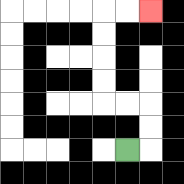{'start': '[5, 6]', 'end': '[6, 0]', 'path_directions': 'R,U,U,L,L,U,U,U,U,R,R', 'path_coordinates': '[[5, 6], [6, 6], [6, 5], [6, 4], [5, 4], [4, 4], [4, 3], [4, 2], [4, 1], [4, 0], [5, 0], [6, 0]]'}